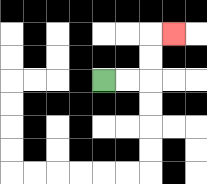{'start': '[4, 3]', 'end': '[7, 1]', 'path_directions': 'R,R,U,U,R', 'path_coordinates': '[[4, 3], [5, 3], [6, 3], [6, 2], [6, 1], [7, 1]]'}